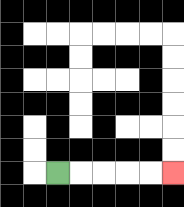{'start': '[2, 7]', 'end': '[7, 7]', 'path_directions': 'R,R,R,R,R', 'path_coordinates': '[[2, 7], [3, 7], [4, 7], [5, 7], [6, 7], [7, 7]]'}